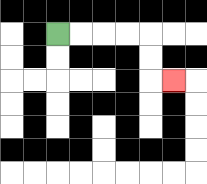{'start': '[2, 1]', 'end': '[7, 3]', 'path_directions': 'R,R,R,R,D,D,R', 'path_coordinates': '[[2, 1], [3, 1], [4, 1], [5, 1], [6, 1], [6, 2], [6, 3], [7, 3]]'}